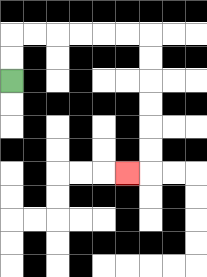{'start': '[0, 3]', 'end': '[5, 7]', 'path_directions': 'U,U,R,R,R,R,R,R,D,D,D,D,D,D,L', 'path_coordinates': '[[0, 3], [0, 2], [0, 1], [1, 1], [2, 1], [3, 1], [4, 1], [5, 1], [6, 1], [6, 2], [6, 3], [6, 4], [6, 5], [6, 6], [6, 7], [5, 7]]'}